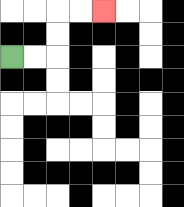{'start': '[0, 2]', 'end': '[4, 0]', 'path_directions': 'R,R,U,U,R,R', 'path_coordinates': '[[0, 2], [1, 2], [2, 2], [2, 1], [2, 0], [3, 0], [4, 0]]'}